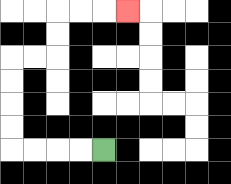{'start': '[4, 6]', 'end': '[5, 0]', 'path_directions': 'L,L,L,L,U,U,U,U,R,R,U,U,R,R,R', 'path_coordinates': '[[4, 6], [3, 6], [2, 6], [1, 6], [0, 6], [0, 5], [0, 4], [0, 3], [0, 2], [1, 2], [2, 2], [2, 1], [2, 0], [3, 0], [4, 0], [5, 0]]'}